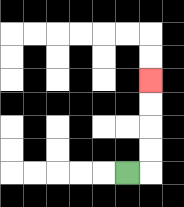{'start': '[5, 7]', 'end': '[6, 3]', 'path_directions': 'R,U,U,U,U', 'path_coordinates': '[[5, 7], [6, 7], [6, 6], [6, 5], [6, 4], [6, 3]]'}